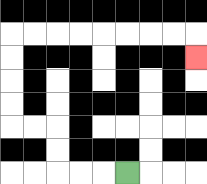{'start': '[5, 7]', 'end': '[8, 2]', 'path_directions': 'L,L,L,U,U,L,L,U,U,U,U,R,R,R,R,R,R,R,R,D', 'path_coordinates': '[[5, 7], [4, 7], [3, 7], [2, 7], [2, 6], [2, 5], [1, 5], [0, 5], [0, 4], [0, 3], [0, 2], [0, 1], [1, 1], [2, 1], [3, 1], [4, 1], [5, 1], [6, 1], [7, 1], [8, 1], [8, 2]]'}